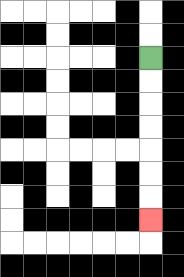{'start': '[6, 2]', 'end': '[6, 9]', 'path_directions': 'D,D,D,D,D,D,D', 'path_coordinates': '[[6, 2], [6, 3], [6, 4], [6, 5], [6, 6], [6, 7], [6, 8], [6, 9]]'}